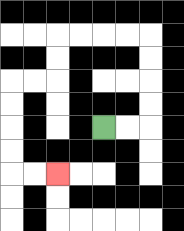{'start': '[4, 5]', 'end': '[2, 7]', 'path_directions': 'R,R,U,U,U,U,L,L,L,L,D,D,L,L,D,D,D,D,R,R', 'path_coordinates': '[[4, 5], [5, 5], [6, 5], [6, 4], [6, 3], [6, 2], [6, 1], [5, 1], [4, 1], [3, 1], [2, 1], [2, 2], [2, 3], [1, 3], [0, 3], [0, 4], [0, 5], [0, 6], [0, 7], [1, 7], [2, 7]]'}